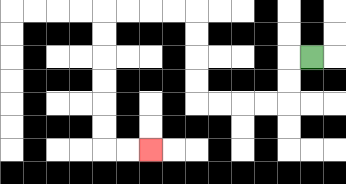{'start': '[13, 2]', 'end': '[6, 6]', 'path_directions': 'L,D,D,L,L,L,L,U,U,U,U,L,L,L,L,D,D,D,D,D,D,R,R', 'path_coordinates': '[[13, 2], [12, 2], [12, 3], [12, 4], [11, 4], [10, 4], [9, 4], [8, 4], [8, 3], [8, 2], [8, 1], [8, 0], [7, 0], [6, 0], [5, 0], [4, 0], [4, 1], [4, 2], [4, 3], [4, 4], [4, 5], [4, 6], [5, 6], [6, 6]]'}